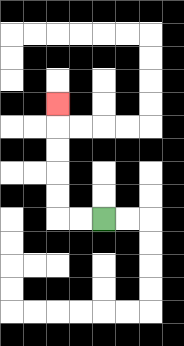{'start': '[4, 9]', 'end': '[2, 4]', 'path_directions': 'L,L,U,U,U,U,U', 'path_coordinates': '[[4, 9], [3, 9], [2, 9], [2, 8], [2, 7], [2, 6], [2, 5], [2, 4]]'}